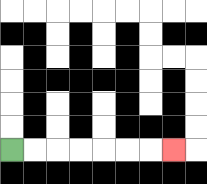{'start': '[0, 6]', 'end': '[7, 6]', 'path_directions': 'R,R,R,R,R,R,R', 'path_coordinates': '[[0, 6], [1, 6], [2, 6], [3, 6], [4, 6], [5, 6], [6, 6], [7, 6]]'}